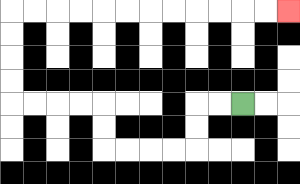{'start': '[10, 4]', 'end': '[12, 0]', 'path_directions': 'L,L,D,D,L,L,L,L,U,U,L,L,L,L,U,U,U,U,R,R,R,R,R,R,R,R,R,R,R,R', 'path_coordinates': '[[10, 4], [9, 4], [8, 4], [8, 5], [8, 6], [7, 6], [6, 6], [5, 6], [4, 6], [4, 5], [4, 4], [3, 4], [2, 4], [1, 4], [0, 4], [0, 3], [0, 2], [0, 1], [0, 0], [1, 0], [2, 0], [3, 0], [4, 0], [5, 0], [6, 0], [7, 0], [8, 0], [9, 0], [10, 0], [11, 0], [12, 0]]'}